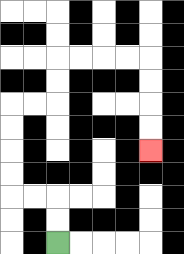{'start': '[2, 10]', 'end': '[6, 6]', 'path_directions': 'U,U,L,L,U,U,U,U,R,R,U,U,R,R,R,R,D,D,D,D', 'path_coordinates': '[[2, 10], [2, 9], [2, 8], [1, 8], [0, 8], [0, 7], [0, 6], [0, 5], [0, 4], [1, 4], [2, 4], [2, 3], [2, 2], [3, 2], [4, 2], [5, 2], [6, 2], [6, 3], [6, 4], [6, 5], [6, 6]]'}